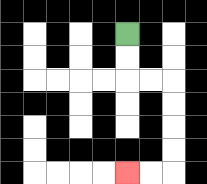{'start': '[5, 1]', 'end': '[5, 7]', 'path_directions': 'D,D,R,R,D,D,D,D,L,L', 'path_coordinates': '[[5, 1], [5, 2], [5, 3], [6, 3], [7, 3], [7, 4], [7, 5], [7, 6], [7, 7], [6, 7], [5, 7]]'}